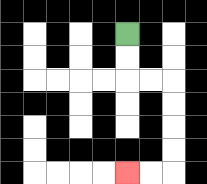{'start': '[5, 1]', 'end': '[5, 7]', 'path_directions': 'D,D,R,R,D,D,D,D,L,L', 'path_coordinates': '[[5, 1], [5, 2], [5, 3], [6, 3], [7, 3], [7, 4], [7, 5], [7, 6], [7, 7], [6, 7], [5, 7]]'}